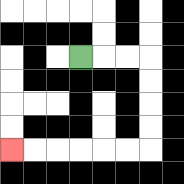{'start': '[3, 2]', 'end': '[0, 6]', 'path_directions': 'R,R,R,D,D,D,D,L,L,L,L,L,L', 'path_coordinates': '[[3, 2], [4, 2], [5, 2], [6, 2], [6, 3], [6, 4], [6, 5], [6, 6], [5, 6], [4, 6], [3, 6], [2, 6], [1, 6], [0, 6]]'}